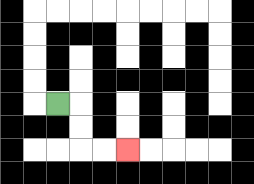{'start': '[2, 4]', 'end': '[5, 6]', 'path_directions': 'R,D,D,R,R', 'path_coordinates': '[[2, 4], [3, 4], [3, 5], [3, 6], [4, 6], [5, 6]]'}